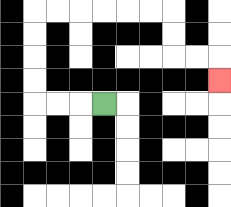{'start': '[4, 4]', 'end': '[9, 3]', 'path_directions': 'L,L,L,U,U,U,U,R,R,R,R,R,R,D,D,R,R,D', 'path_coordinates': '[[4, 4], [3, 4], [2, 4], [1, 4], [1, 3], [1, 2], [1, 1], [1, 0], [2, 0], [3, 0], [4, 0], [5, 0], [6, 0], [7, 0], [7, 1], [7, 2], [8, 2], [9, 2], [9, 3]]'}